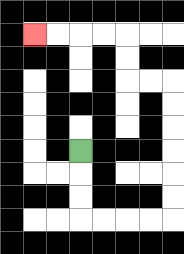{'start': '[3, 6]', 'end': '[1, 1]', 'path_directions': 'D,D,D,R,R,R,R,U,U,U,U,U,U,L,L,U,U,L,L,L,L', 'path_coordinates': '[[3, 6], [3, 7], [3, 8], [3, 9], [4, 9], [5, 9], [6, 9], [7, 9], [7, 8], [7, 7], [7, 6], [7, 5], [7, 4], [7, 3], [6, 3], [5, 3], [5, 2], [5, 1], [4, 1], [3, 1], [2, 1], [1, 1]]'}